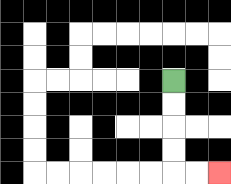{'start': '[7, 3]', 'end': '[9, 7]', 'path_directions': 'D,D,D,D,R,R', 'path_coordinates': '[[7, 3], [7, 4], [7, 5], [7, 6], [7, 7], [8, 7], [9, 7]]'}